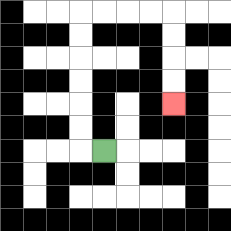{'start': '[4, 6]', 'end': '[7, 4]', 'path_directions': 'L,U,U,U,U,U,U,R,R,R,R,D,D,D,D', 'path_coordinates': '[[4, 6], [3, 6], [3, 5], [3, 4], [3, 3], [3, 2], [3, 1], [3, 0], [4, 0], [5, 0], [6, 0], [7, 0], [7, 1], [7, 2], [7, 3], [7, 4]]'}